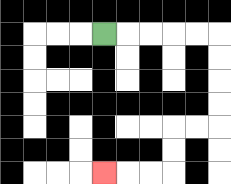{'start': '[4, 1]', 'end': '[4, 7]', 'path_directions': 'R,R,R,R,R,D,D,D,D,L,L,D,D,L,L,L', 'path_coordinates': '[[4, 1], [5, 1], [6, 1], [7, 1], [8, 1], [9, 1], [9, 2], [9, 3], [9, 4], [9, 5], [8, 5], [7, 5], [7, 6], [7, 7], [6, 7], [5, 7], [4, 7]]'}